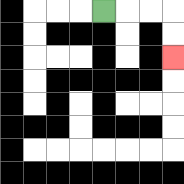{'start': '[4, 0]', 'end': '[7, 2]', 'path_directions': 'R,R,R,D,D', 'path_coordinates': '[[4, 0], [5, 0], [6, 0], [7, 0], [7, 1], [7, 2]]'}